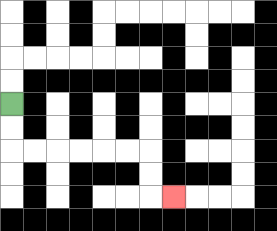{'start': '[0, 4]', 'end': '[7, 8]', 'path_directions': 'D,D,R,R,R,R,R,R,D,D,R', 'path_coordinates': '[[0, 4], [0, 5], [0, 6], [1, 6], [2, 6], [3, 6], [4, 6], [5, 6], [6, 6], [6, 7], [6, 8], [7, 8]]'}